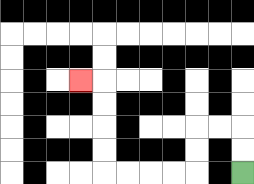{'start': '[10, 7]', 'end': '[3, 3]', 'path_directions': 'U,U,L,L,D,D,L,L,L,L,U,U,U,U,L', 'path_coordinates': '[[10, 7], [10, 6], [10, 5], [9, 5], [8, 5], [8, 6], [8, 7], [7, 7], [6, 7], [5, 7], [4, 7], [4, 6], [4, 5], [4, 4], [4, 3], [3, 3]]'}